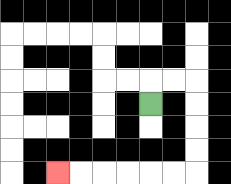{'start': '[6, 4]', 'end': '[2, 7]', 'path_directions': 'U,R,R,D,D,D,D,L,L,L,L,L,L', 'path_coordinates': '[[6, 4], [6, 3], [7, 3], [8, 3], [8, 4], [8, 5], [8, 6], [8, 7], [7, 7], [6, 7], [5, 7], [4, 7], [3, 7], [2, 7]]'}